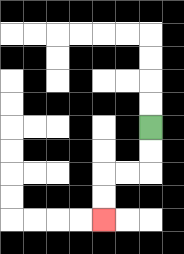{'start': '[6, 5]', 'end': '[4, 9]', 'path_directions': 'D,D,L,L,D,D', 'path_coordinates': '[[6, 5], [6, 6], [6, 7], [5, 7], [4, 7], [4, 8], [4, 9]]'}